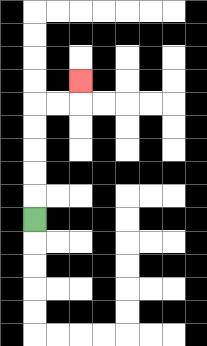{'start': '[1, 9]', 'end': '[3, 3]', 'path_directions': 'U,U,U,U,U,R,R,U', 'path_coordinates': '[[1, 9], [1, 8], [1, 7], [1, 6], [1, 5], [1, 4], [2, 4], [3, 4], [3, 3]]'}